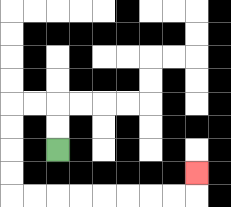{'start': '[2, 6]', 'end': '[8, 7]', 'path_directions': 'U,U,L,L,D,D,D,D,R,R,R,R,R,R,R,R,U', 'path_coordinates': '[[2, 6], [2, 5], [2, 4], [1, 4], [0, 4], [0, 5], [0, 6], [0, 7], [0, 8], [1, 8], [2, 8], [3, 8], [4, 8], [5, 8], [6, 8], [7, 8], [8, 8], [8, 7]]'}